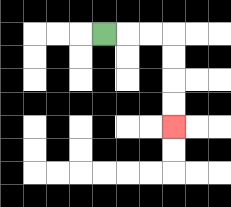{'start': '[4, 1]', 'end': '[7, 5]', 'path_directions': 'R,R,R,D,D,D,D', 'path_coordinates': '[[4, 1], [5, 1], [6, 1], [7, 1], [7, 2], [7, 3], [7, 4], [7, 5]]'}